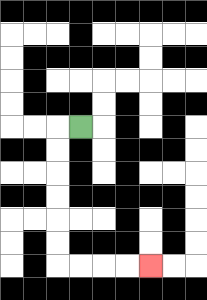{'start': '[3, 5]', 'end': '[6, 11]', 'path_directions': 'L,D,D,D,D,D,D,R,R,R,R', 'path_coordinates': '[[3, 5], [2, 5], [2, 6], [2, 7], [2, 8], [2, 9], [2, 10], [2, 11], [3, 11], [4, 11], [5, 11], [6, 11]]'}